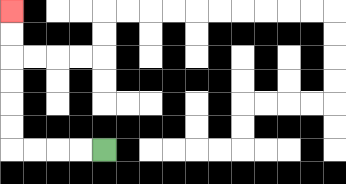{'start': '[4, 6]', 'end': '[0, 0]', 'path_directions': 'L,L,L,L,U,U,U,U,U,U', 'path_coordinates': '[[4, 6], [3, 6], [2, 6], [1, 6], [0, 6], [0, 5], [0, 4], [0, 3], [0, 2], [0, 1], [0, 0]]'}